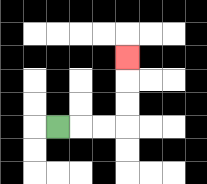{'start': '[2, 5]', 'end': '[5, 2]', 'path_directions': 'R,R,R,U,U,U', 'path_coordinates': '[[2, 5], [3, 5], [4, 5], [5, 5], [5, 4], [5, 3], [5, 2]]'}